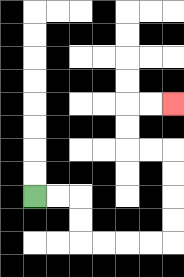{'start': '[1, 8]', 'end': '[7, 4]', 'path_directions': 'R,R,D,D,R,R,R,R,U,U,U,U,L,L,U,U,R,R', 'path_coordinates': '[[1, 8], [2, 8], [3, 8], [3, 9], [3, 10], [4, 10], [5, 10], [6, 10], [7, 10], [7, 9], [7, 8], [7, 7], [7, 6], [6, 6], [5, 6], [5, 5], [5, 4], [6, 4], [7, 4]]'}